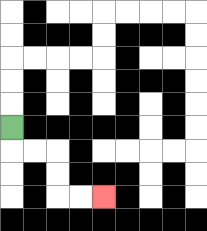{'start': '[0, 5]', 'end': '[4, 8]', 'path_directions': 'D,R,R,D,D,R,R', 'path_coordinates': '[[0, 5], [0, 6], [1, 6], [2, 6], [2, 7], [2, 8], [3, 8], [4, 8]]'}